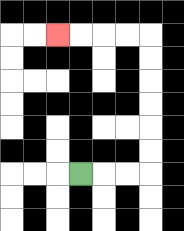{'start': '[3, 7]', 'end': '[2, 1]', 'path_directions': 'R,R,R,U,U,U,U,U,U,L,L,L,L', 'path_coordinates': '[[3, 7], [4, 7], [5, 7], [6, 7], [6, 6], [6, 5], [6, 4], [6, 3], [6, 2], [6, 1], [5, 1], [4, 1], [3, 1], [2, 1]]'}